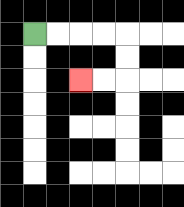{'start': '[1, 1]', 'end': '[3, 3]', 'path_directions': 'R,R,R,R,D,D,L,L', 'path_coordinates': '[[1, 1], [2, 1], [3, 1], [4, 1], [5, 1], [5, 2], [5, 3], [4, 3], [3, 3]]'}